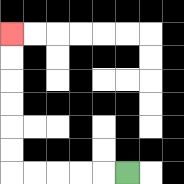{'start': '[5, 7]', 'end': '[0, 1]', 'path_directions': 'L,L,L,L,L,U,U,U,U,U,U', 'path_coordinates': '[[5, 7], [4, 7], [3, 7], [2, 7], [1, 7], [0, 7], [0, 6], [0, 5], [0, 4], [0, 3], [0, 2], [0, 1]]'}